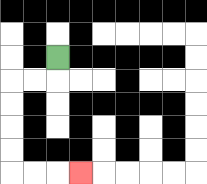{'start': '[2, 2]', 'end': '[3, 7]', 'path_directions': 'D,L,L,D,D,D,D,R,R,R', 'path_coordinates': '[[2, 2], [2, 3], [1, 3], [0, 3], [0, 4], [0, 5], [0, 6], [0, 7], [1, 7], [2, 7], [3, 7]]'}